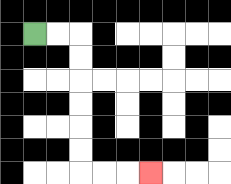{'start': '[1, 1]', 'end': '[6, 7]', 'path_directions': 'R,R,D,D,D,D,D,D,R,R,R', 'path_coordinates': '[[1, 1], [2, 1], [3, 1], [3, 2], [3, 3], [3, 4], [3, 5], [3, 6], [3, 7], [4, 7], [5, 7], [6, 7]]'}